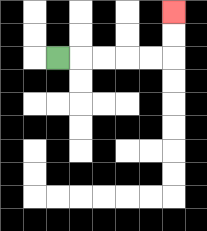{'start': '[2, 2]', 'end': '[7, 0]', 'path_directions': 'R,R,R,R,R,U,U', 'path_coordinates': '[[2, 2], [3, 2], [4, 2], [5, 2], [6, 2], [7, 2], [7, 1], [7, 0]]'}